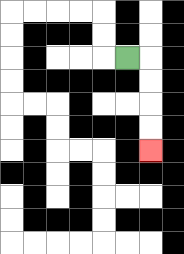{'start': '[5, 2]', 'end': '[6, 6]', 'path_directions': 'R,D,D,D,D', 'path_coordinates': '[[5, 2], [6, 2], [6, 3], [6, 4], [6, 5], [6, 6]]'}